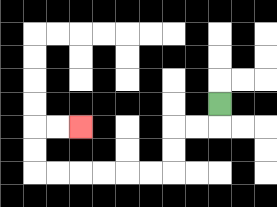{'start': '[9, 4]', 'end': '[3, 5]', 'path_directions': 'D,L,L,D,D,L,L,L,L,L,L,U,U,R,R', 'path_coordinates': '[[9, 4], [9, 5], [8, 5], [7, 5], [7, 6], [7, 7], [6, 7], [5, 7], [4, 7], [3, 7], [2, 7], [1, 7], [1, 6], [1, 5], [2, 5], [3, 5]]'}